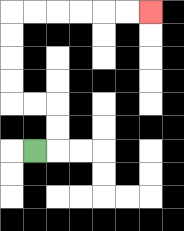{'start': '[1, 6]', 'end': '[6, 0]', 'path_directions': 'R,U,U,L,L,U,U,U,U,R,R,R,R,R,R', 'path_coordinates': '[[1, 6], [2, 6], [2, 5], [2, 4], [1, 4], [0, 4], [0, 3], [0, 2], [0, 1], [0, 0], [1, 0], [2, 0], [3, 0], [4, 0], [5, 0], [6, 0]]'}